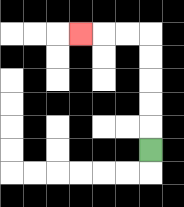{'start': '[6, 6]', 'end': '[3, 1]', 'path_directions': 'U,U,U,U,U,L,L,L', 'path_coordinates': '[[6, 6], [6, 5], [6, 4], [6, 3], [6, 2], [6, 1], [5, 1], [4, 1], [3, 1]]'}